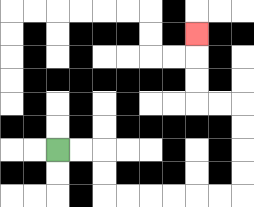{'start': '[2, 6]', 'end': '[8, 1]', 'path_directions': 'R,R,D,D,R,R,R,R,R,R,U,U,U,U,L,L,U,U,U', 'path_coordinates': '[[2, 6], [3, 6], [4, 6], [4, 7], [4, 8], [5, 8], [6, 8], [7, 8], [8, 8], [9, 8], [10, 8], [10, 7], [10, 6], [10, 5], [10, 4], [9, 4], [8, 4], [8, 3], [8, 2], [8, 1]]'}